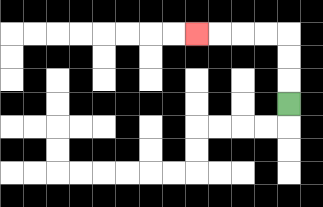{'start': '[12, 4]', 'end': '[8, 1]', 'path_directions': 'U,U,U,L,L,L,L', 'path_coordinates': '[[12, 4], [12, 3], [12, 2], [12, 1], [11, 1], [10, 1], [9, 1], [8, 1]]'}